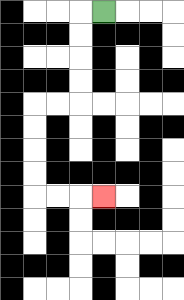{'start': '[4, 0]', 'end': '[4, 8]', 'path_directions': 'L,D,D,D,D,L,L,D,D,D,D,R,R,R', 'path_coordinates': '[[4, 0], [3, 0], [3, 1], [3, 2], [3, 3], [3, 4], [2, 4], [1, 4], [1, 5], [1, 6], [1, 7], [1, 8], [2, 8], [3, 8], [4, 8]]'}